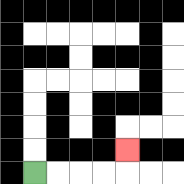{'start': '[1, 7]', 'end': '[5, 6]', 'path_directions': 'R,R,R,R,U', 'path_coordinates': '[[1, 7], [2, 7], [3, 7], [4, 7], [5, 7], [5, 6]]'}